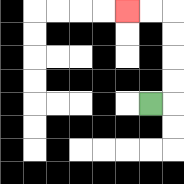{'start': '[6, 4]', 'end': '[5, 0]', 'path_directions': 'R,U,U,U,U,L,L', 'path_coordinates': '[[6, 4], [7, 4], [7, 3], [7, 2], [7, 1], [7, 0], [6, 0], [5, 0]]'}